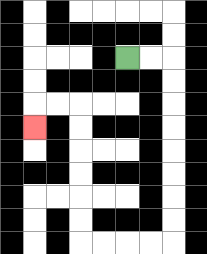{'start': '[5, 2]', 'end': '[1, 5]', 'path_directions': 'R,R,D,D,D,D,D,D,D,D,L,L,L,L,U,U,U,U,U,U,L,L,D', 'path_coordinates': '[[5, 2], [6, 2], [7, 2], [7, 3], [7, 4], [7, 5], [7, 6], [7, 7], [7, 8], [7, 9], [7, 10], [6, 10], [5, 10], [4, 10], [3, 10], [3, 9], [3, 8], [3, 7], [3, 6], [3, 5], [3, 4], [2, 4], [1, 4], [1, 5]]'}